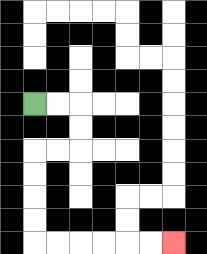{'start': '[1, 4]', 'end': '[7, 10]', 'path_directions': 'R,R,D,D,L,L,D,D,D,D,R,R,R,R,R,R', 'path_coordinates': '[[1, 4], [2, 4], [3, 4], [3, 5], [3, 6], [2, 6], [1, 6], [1, 7], [1, 8], [1, 9], [1, 10], [2, 10], [3, 10], [4, 10], [5, 10], [6, 10], [7, 10]]'}